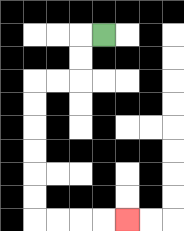{'start': '[4, 1]', 'end': '[5, 9]', 'path_directions': 'L,D,D,L,L,D,D,D,D,D,D,R,R,R,R', 'path_coordinates': '[[4, 1], [3, 1], [3, 2], [3, 3], [2, 3], [1, 3], [1, 4], [1, 5], [1, 6], [1, 7], [1, 8], [1, 9], [2, 9], [3, 9], [4, 9], [5, 9]]'}